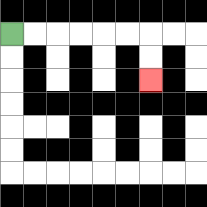{'start': '[0, 1]', 'end': '[6, 3]', 'path_directions': 'R,R,R,R,R,R,D,D', 'path_coordinates': '[[0, 1], [1, 1], [2, 1], [3, 1], [4, 1], [5, 1], [6, 1], [6, 2], [6, 3]]'}